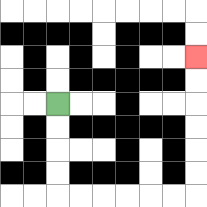{'start': '[2, 4]', 'end': '[8, 2]', 'path_directions': 'D,D,D,D,R,R,R,R,R,R,U,U,U,U,U,U', 'path_coordinates': '[[2, 4], [2, 5], [2, 6], [2, 7], [2, 8], [3, 8], [4, 8], [5, 8], [6, 8], [7, 8], [8, 8], [8, 7], [8, 6], [8, 5], [8, 4], [8, 3], [8, 2]]'}